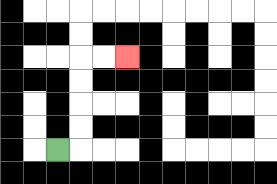{'start': '[2, 6]', 'end': '[5, 2]', 'path_directions': 'R,U,U,U,U,R,R', 'path_coordinates': '[[2, 6], [3, 6], [3, 5], [3, 4], [3, 3], [3, 2], [4, 2], [5, 2]]'}